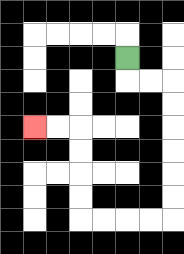{'start': '[5, 2]', 'end': '[1, 5]', 'path_directions': 'D,R,R,D,D,D,D,D,D,L,L,L,L,U,U,U,U,L,L', 'path_coordinates': '[[5, 2], [5, 3], [6, 3], [7, 3], [7, 4], [7, 5], [7, 6], [7, 7], [7, 8], [7, 9], [6, 9], [5, 9], [4, 9], [3, 9], [3, 8], [3, 7], [3, 6], [3, 5], [2, 5], [1, 5]]'}